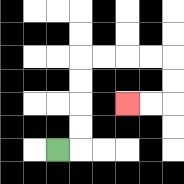{'start': '[2, 6]', 'end': '[5, 4]', 'path_directions': 'R,U,U,U,U,R,R,R,R,D,D,L,L', 'path_coordinates': '[[2, 6], [3, 6], [3, 5], [3, 4], [3, 3], [3, 2], [4, 2], [5, 2], [6, 2], [7, 2], [7, 3], [7, 4], [6, 4], [5, 4]]'}